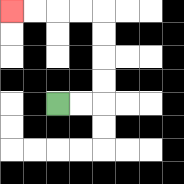{'start': '[2, 4]', 'end': '[0, 0]', 'path_directions': 'R,R,U,U,U,U,L,L,L,L', 'path_coordinates': '[[2, 4], [3, 4], [4, 4], [4, 3], [4, 2], [4, 1], [4, 0], [3, 0], [2, 0], [1, 0], [0, 0]]'}